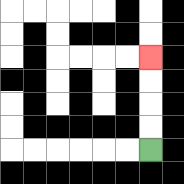{'start': '[6, 6]', 'end': '[6, 2]', 'path_directions': 'U,U,U,U', 'path_coordinates': '[[6, 6], [6, 5], [6, 4], [6, 3], [6, 2]]'}